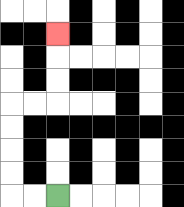{'start': '[2, 8]', 'end': '[2, 1]', 'path_directions': 'L,L,U,U,U,U,R,R,U,U,U', 'path_coordinates': '[[2, 8], [1, 8], [0, 8], [0, 7], [0, 6], [0, 5], [0, 4], [1, 4], [2, 4], [2, 3], [2, 2], [2, 1]]'}